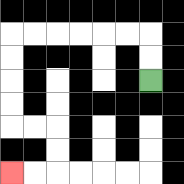{'start': '[6, 3]', 'end': '[0, 7]', 'path_directions': 'U,U,L,L,L,L,L,L,D,D,D,D,R,R,D,D,L,L', 'path_coordinates': '[[6, 3], [6, 2], [6, 1], [5, 1], [4, 1], [3, 1], [2, 1], [1, 1], [0, 1], [0, 2], [0, 3], [0, 4], [0, 5], [1, 5], [2, 5], [2, 6], [2, 7], [1, 7], [0, 7]]'}